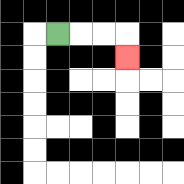{'start': '[2, 1]', 'end': '[5, 2]', 'path_directions': 'R,R,R,D', 'path_coordinates': '[[2, 1], [3, 1], [4, 1], [5, 1], [5, 2]]'}